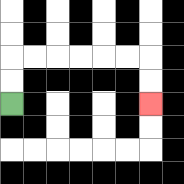{'start': '[0, 4]', 'end': '[6, 4]', 'path_directions': 'U,U,R,R,R,R,R,R,D,D', 'path_coordinates': '[[0, 4], [0, 3], [0, 2], [1, 2], [2, 2], [3, 2], [4, 2], [5, 2], [6, 2], [6, 3], [6, 4]]'}